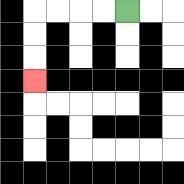{'start': '[5, 0]', 'end': '[1, 3]', 'path_directions': 'L,L,L,L,D,D,D', 'path_coordinates': '[[5, 0], [4, 0], [3, 0], [2, 0], [1, 0], [1, 1], [1, 2], [1, 3]]'}